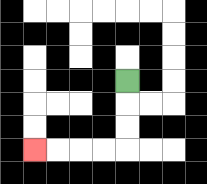{'start': '[5, 3]', 'end': '[1, 6]', 'path_directions': 'D,D,D,L,L,L,L', 'path_coordinates': '[[5, 3], [5, 4], [5, 5], [5, 6], [4, 6], [3, 6], [2, 6], [1, 6]]'}